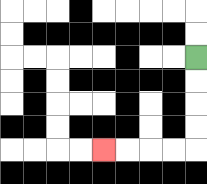{'start': '[8, 2]', 'end': '[4, 6]', 'path_directions': 'D,D,D,D,L,L,L,L', 'path_coordinates': '[[8, 2], [8, 3], [8, 4], [8, 5], [8, 6], [7, 6], [6, 6], [5, 6], [4, 6]]'}